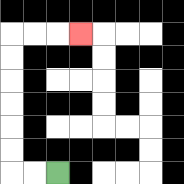{'start': '[2, 7]', 'end': '[3, 1]', 'path_directions': 'L,L,U,U,U,U,U,U,R,R,R', 'path_coordinates': '[[2, 7], [1, 7], [0, 7], [0, 6], [0, 5], [0, 4], [0, 3], [0, 2], [0, 1], [1, 1], [2, 1], [3, 1]]'}